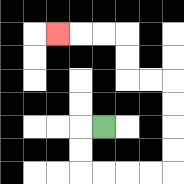{'start': '[4, 5]', 'end': '[2, 1]', 'path_directions': 'L,D,D,R,R,R,R,U,U,U,U,L,L,U,U,L,L,L', 'path_coordinates': '[[4, 5], [3, 5], [3, 6], [3, 7], [4, 7], [5, 7], [6, 7], [7, 7], [7, 6], [7, 5], [7, 4], [7, 3], [6, 3], [5, 3], [5, 2], [5, 1], [4, 1], [3, 1], [2, 1]]'}